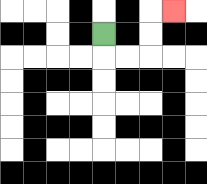{'start': '[4, 1]', 'end': '[7, 0]', 'path_directions': 'D,R,R,U,U,R', 'path_coordinates': '[[4, 1], [4, 2], [5, 2], [6, 2], [6, 1], [6, 0], [7, 0]]'}